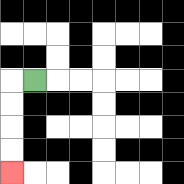{'start': '[1, 3]', 'end': '[0, 7]', 'path_directions': 'L,D,D,D,D', 'path_coordinates': '[[1, 3], [0, 3], [0, 4], [0, 5], [0, 6], [0, 7]]'}